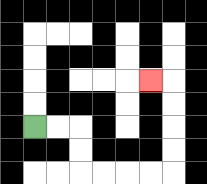{'start': '[1, 5]', 'end': '[6, 3]', 'path_directions': 'R,R,D,D,R,R,R,R,U,U,U,U,L', 'path_coordinates': '[[1, 5], [2, 5], [3, 5], [3, 6], [3, 7], [4, 7], [5, 7], [6, 7], [7, 7], [7, 6], [7, 5], [7, 4], [7, 3], [6, 3]]'}